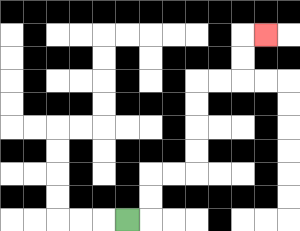{'start': '[5, 9]', 'end': '[11, 1]', 'path_directions': 'R,U,U,R,R,U,U,U,U,R,R,U,U,R', 'path_coordinates': '[[5, 9], [6, 9], [6, 8], [6, 7], [7, 7], [8, 7], [8, 6], [8, 5], [8, 4], [8, 3], [9, 3], [10, 3], [10, 2], [10, 1], [11, 1]]'}